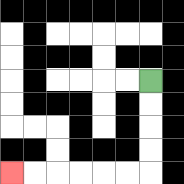{'start': '[6, 3]', 'end': '[0, 7]', 'path_directions': 'D,D,D,D,L,L,L,L,L,L', 'path_coordinates': '[[6, 3], [6, 4], [6, 5], [6, 6], [6, 7], [5, 7], [4, 7], [3, 7], [2, 7], [1, 7], [0, 7]]'}